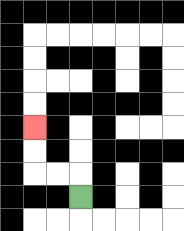{'start': '[3, 8]', 'end': '[1, 5]', 'path_directions': 'U,L,L,U,U', 'path_coordinates': '[[3, 8], [3, 7], [2, 7], [1, 7], [1, 6], [1, 5]]'}